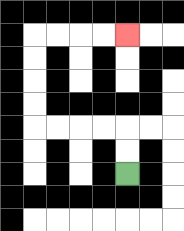{'start': '[5, 7]', 'end': '[5, 1]', 'path_directions': 'U,U,L,L,L,L,U,U,U,U,R,R,R,R', 'path_coordinates': '[[5, 7], [5, 6], [5, 5], [4, 5], [3, 5], [2, 5], [1, 5], [1, 4], [1, 3], [1, 2], [1, 1], [2, 1], [3, 1], [4, 1], [5, 1]]'}